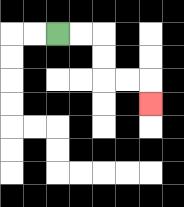{'start': '[2, 1]', 'end': '[6, 4]', 'path_directions': 'R,R,D,D,R,R,D', 'path_coordinates': '[[2, 1], [3, 1], [4, 1], [4, 2], [4, 3], [5, 3], [6, 3], [6, 4]]'}